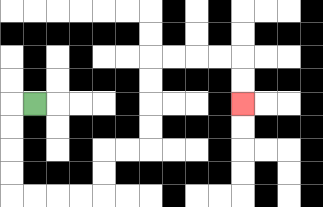{'start': '[1, 4]', 'end': '[10, 4]', 'path_directions': 'L,D,D,D,D,R,R,R,R,U,U,R,R,U,U,U,U,R,R,R,R,D,D', 'path_coordinates': '[[1, 4], [0, 4], [0, 5], [0, 6], [0, 7], [0, 8], [1, 8], [2, 8], [3, 8], [4, 8], [4, 7], [4, 6], [5, 6], [6, 6], [6, 5], [6, 4], [6, 3], [6, 2], [7, 2], [8, 2], [9, 2], [10, 2], [10, 3], [10, 4]]'}